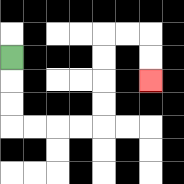{'start': '[0, 2]', 'end': '[6, 3]', 'path_directions': 'D,D,D,R,R,R,R,U,U,U,U,R,R,D,D', 'path_coordinates': '[[0, 2], [0, 3], [0, 4], [0, 5], [1, 5], [2, 5], [3, 5], [4, 5], [4, 4], [4, 3], [4, 2], [4, 1], [5, 1], [6, 1], [6, 2], [6, 3]]'}